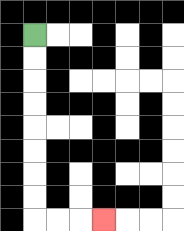{'start': '[1, 1]', 'end': '[4, 9]', 'path_directions': 'D,D,D,D,D,D,D,D,R,R,R', 'path_coordinates': '[[1, 1], [1, 2], [1, 3], [1, 4], [1, 5], [1, 6], [1, 7], [1, 8], [1, 9], [2, 9], [3, 9], [4, 9]]'}